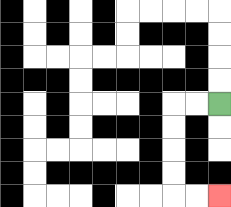{'start': '[9, 4]', 'end': '[9, 8]', 'path_directions': 'L,L,D,D,D,D,R,R', 'path_coordinates': '[[9, 4], [8, 4], [7, 4], [7, 5], [7, 6], [7, 7], [7, 8], [8, 8], [9, 8]]'}